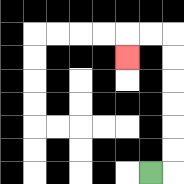{'start': '[6, 7]', 'end': '[5, 2]', 'path_directions': 'R,U,U,U,U,U,U,L,L,D', 'path_coordinates': '[[6, 7], [7, 7], [7, 6], [7, 5], [7, 4], [7, 3], [7, 2], [7, 1], [6, 1], [5, 1], [5, 2]]'}